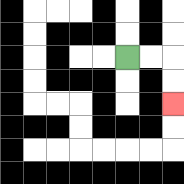{'start': '[5, 2]', 'end': '[7, 4]', 'path_directions': 'R,R,D,D', 'path_coordinates': '[[5, 2], [6, 2], [7, 2], [7, 3], [7, 4]]'}